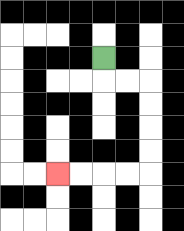{'start': '[4, 2]', 'end': '[2, 7]', 'path_directions': 'D,R,R,D,D,D,D,L,L,L,L', 'path_coordinates': '[[4, 2], [4, 3], [5, 3], [6, 3], [6, 4], [6, 5], [6, 6], [6, 7], [5, 7], [4, 7], [3, 7], [2, 7]]'}